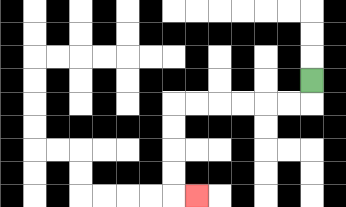{'start': '[13, 3]', 'end': '[8, 8]', 'path_directions': 'D,L,L,L,L,L,L,D,D,D,D,R', 'path_coordinates': '[[13, 3], [13, 4], [12, 4], [11, 4], [10, 4], [9, 4], [8, 4], [7, 4], [7, 5], [7, 6], [7, 7], [7, 8], [8, 8]]'}